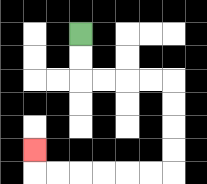{'start': '[3, 1]', 'end': '[1, 6]', 'path_directions': 'D,D,R,R,R,R,D,D,D,D,L,L,L,L,L,L,U', 'path_coordinates': '[[3, 1], [3, 2], [3, 3], [4, 3], [5, 3], [6, 3], [7, 3], [7, 4], [7, 5], [7, 6], [7, 7], [6, 7], [5, 7], [4, 7], [3, 7], [2, 7], [1, 7], [1, 6]]'}